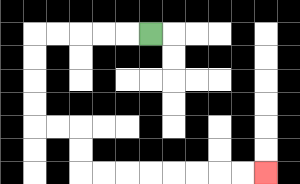{'start': '[6, 1]', 'end': '[11, 7]', 'path_directions': 'L,L,L,L,L,D,D,D,D,R,R,D,D,R,R,R,R,R,R,R,R', 'path_coordinates': '[[6, 1], [5, 1], [4, 1], [3, 1], [2, 1], [1, 1], [1, 2], [1, 3], [1, 4], [1, 5], [2, 5], [3, 5], [3, 6], [3, 7], [4, 7], [5, 7], [6, 7], [7, 7], [8, 7], [9, 7], [10, 7], [11, 7]]'}